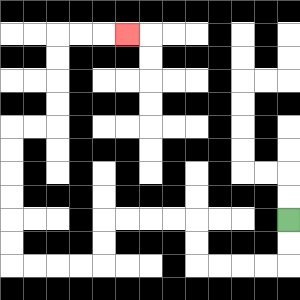{'start': '[12, 9]', 'end': '[5, 1]', 'path_directions': 'D,D,L,L,L,L,U,U,L,L,L,L,D,D,L,L,L,L,U,U,U,U,U,U,R,R,U,U,U,U,R,R,R', 'path_coordinates': '[[12, 9], [12, 10], [12, 11], [11, 11], [10, 11], [9, 11], [8, 11], [8, 10], [8, 9], [7, 9], [6, 9], [5, 9], [4, 9], [4, 10], [4, 11], [3, 11], [2, 11], [1, 11], [0, 11], [0, 10], [0, 9], [0, 8], [0, 7], [0, 6], [0, 5], [1, 5], [2, 5], [2, 4], [2, 3], [2, 2], [2, 1], [3, 1], [4, 1], [5, 1]]'}